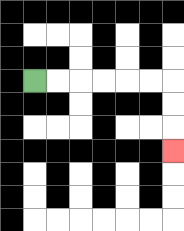{'start': '[1, 3]', 'end': '[7, 6]', 'path_directions': 'R,R,R,R,R,R,D,D,D', 'path_coordinates': '[[1, 3], [2, 3], [3, 3], [4, 3], [5, 3], [6, 3], [7, 3], [7, 4], [7, 5], [7, 6]]'}